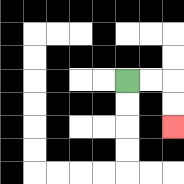{'start': '[5, 3]', 'end': '[7, 5]', 'path_directions': 'R,R,D,D', 'path_coordinates': '[[5, 3], [6, 3], [7, 3], [7, 4], [7, 5]]'}